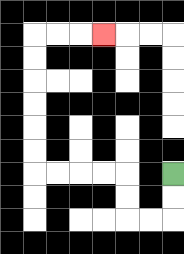{'start': '[7, 7]', 'end': '[4, 1]', 'path_directions': 'D,D,L,L,U,U,L,L,L,L,U,U,U,U,U,U,R,R,R', 'path_coordinates': '[[7, 7], [7, 8], [7, 9], [6, 9], [5, 9], [5, 8], [5, 7], [4, 7], [3, 7], [2, 7], [1, 7], [1, 6], [1, 5], [1, 4], [1, 3], [1, 2], [1, 1], [2, 1], [3, 1], [4, 1]]'}